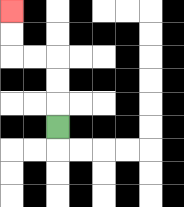{'start': '[2, 5]', 'end': '[0, 0]', 'path_directions': 'U,U,U,L,L,U,U', 'path_coordinates': '[[2, 5], [2, 4], [2, 3], [2, 2], [1, 2], [0, 2], [0, 1], [0, 0]]'}